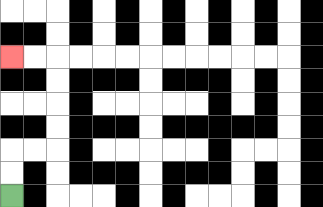{'start': '[0, 8]', 'end': '[0, 2]', 'path_directions': 'U,U,R,R,U,U,U,U,L,L', 'path_coordinates': '[[0, 8], [0, 7], [0, 6], [1, 6], [2, 6], [2, 5], [2, 4], [2, 3], [2, 2], [1, 2], [0, 2]]'}